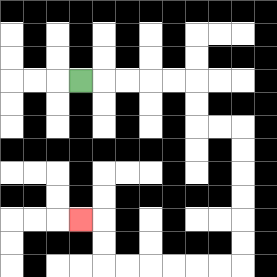{'start': '[3, 3]', 'end': '[3, 9]', 'path_directions': 'R,R,R,R,R,D,D,R,R,D,D,D,D,D,D,L,L,L,L,L,L,U,U,L', 'path_coordinates': '[[3, 3], [4, 3], [5, 3], [6, 3], [7, 3], [8, 3], [8, 4], [8, 5], [9, 5], [10, 5], [10, 6], [10, 7], [10, 8], [10, 9], [10, 10], [10, 11], [9, 11], [8, 11], [7, 11], [6, 11], [5, 11], [4, 11], [4, 10], [4, 9], [3, 9]]'}